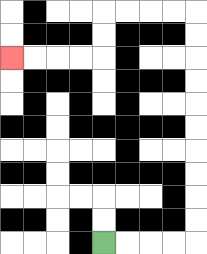{'start': '[4, 10]', 'end': '[0, 2]', 'path_directions': 'R,R,R,R,U,U,U,U,U,U,U,U,U,U,L,L,L,L,D,D,L,L,L,L', 'path_coordinates': '[[4, 10], [5, 10], [6, 10], [7, 10], [8, 10], [8, 9], [8, 8], [8, 7], [8, 6], [8, 5], [8, 4], [8, 3], [8, 2], [8, 1], [8, 0], [7, 0], [6, 0], [5, 0], [4, 0], [4, 1], [4, 2], [3, 2], [2, 2], [1, 2], [0, 2]]'}